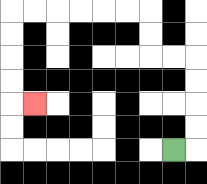{'start': '[7, 6]', 'end': '[1, 4]', 'path_directions': 'R,U,U,U,U,L,L,U,U,L,L,L,L,L,L,D,D,D,D,R', 'path_coordinates': '[[7, 6], [8, 6], [8, 5], [8, 4], [8, 3], [8, 2], [7, 2], [6, 2], [6, 1], [6, 0], [5, 0], [4, 0], [3, 0], [2, 0], [1, 0], [0, 0], [0, 1], [0, 2], [0, 3], [0, 4], [1, 4]]'}